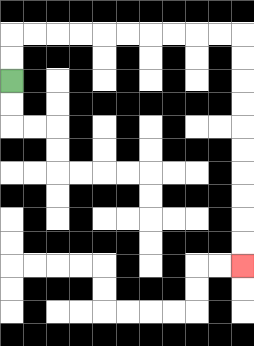{'start': '[0, 3]', 'end': '[10, 11]', 'path_directions': 'U,U,R,R,R,R,R,R,R,R,R,R,D,D,D,D,D,D,D,D,D,D', 'path_coordinates': '[[0, 3], [0, 2], [0, 1], [1, 1], [2, 1], [3, 1], [4, 1], [5, 1], [6, 1], [7, 1], [8, 1], [9, 1], [10, 1], [10, 2], [10, 3], [10, 4], [10, 5], [10, 6], [10, 7], [10, 8], [10, 9], [10, 10], [10, 11]]'}